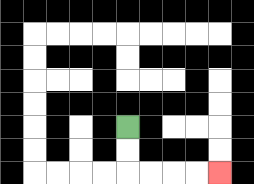{'start': '[5, 5]', 'end': '[9, 7]', 'path_directions': 'D,D,R,R,R,R', 'path_coordinates': '[[5, 5], [5, 6], [5, 7], [6, 7], [7, 7], [8, 7], [9, 7]]'}